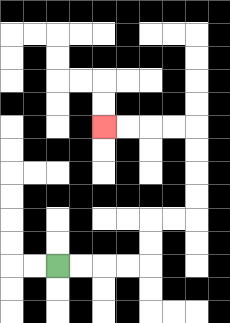{'start': '[2, 11]', 'end': '[4, 5]', 'path_directions': 'R,R,R,R,U,U,R,R,U,U,U,U,L,L,L,L', 'path_coordinates': '[[2, 11], [3, 11], [4, 11], [5, 11], [6, 11], [6, 10], [6, 9], [7, 9], [8, 9], [8, 8], [8, 7], [8, 6], [8, 5], [7, 5], [6, 5], [5, 5], [4, 5]]'}